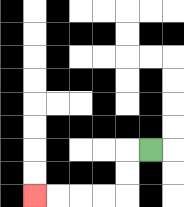{'start': '[6, 6]', 'end': '[1, 8]', 'path_directions': 'L,D,D,L,L,L,L', 'path_coordinates': '[[6, 6], [5, 6], [5, 7], [5, 8], [4, 8], [3, 8], [2, 8], [1, 8]]'}